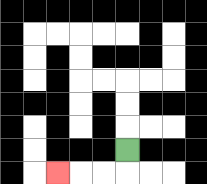{'start': '[5, 6]', 'end': '[2, 7]', 'path_directions': 'D,L,L,L', 'path_coordinates': '[[5, 6], [5, 7], [4, 7], [3, 7], [2, 7]]'}